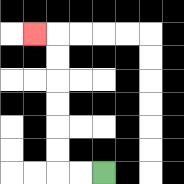{'start': '[4, 7]', 'end': '[1, 1]', 'path_directions': 'L,L,U,U,U,U,U,U,L', 'path_coordinates': '[[4, 7], [3, 7], [2, 7], [2, 6], [2, 5], [2, 4], [2, 3], [2, 2], [2, 1], [1, 1]]'}